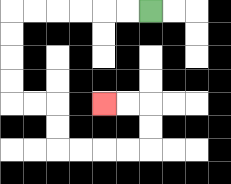{'start': '[6, 0]', 'end': '[4, 4]', 'path_directions': 'L,L,L,L,L,L,D,D,D,D,R,R,D,D,R,R,R,R,U,U,L,L', 'path_coordinates': '[[6, 0], [5, 0], [4, 0], [3, 0], [2, 0], [1, 0], [0, 0], [0, 1], [0, 2], [0, 3], [0, 4], [1, 4], [2, 4], [2, 5], [2, 6], [3, 6], [4, 6], [5, 6], [6, 6], [6, 5], [6, 4], [5, 4], [4, 4]]'}